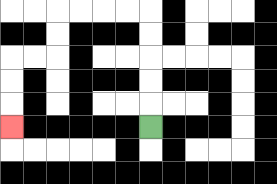{'start': '[6, 5]', 'end': '[0, 5]', 'path_directions': 'U,U,U,U,U,L,L,L,L,D,D,L,L,D,D,D', 'path_coordinates': '[[6, 5], [6, 4], [6, 3], [6, 2], [6, 1], [6, 0], [5, 0], [4, 0], [3, 0], [2, 0], [2, 1], [2, 2], [1, 2], [0, 2], [0, 3], [0, 4], [0, 5]]'}